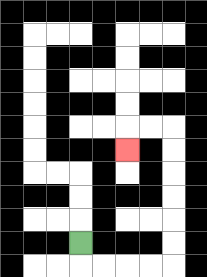{'start': '[3, 10]', 'end': '[5, 6]', 'path_directions': 'D,R,R,R,R,U,U,U,U,U,U,L,L,D', 'path_coordinates': '[[3, 10], [3, 11], [4, 11], [5, 11], [6, 11], [7, 11], [7, 10], [7, 9], [7, 8], [7, 7], [7, 6], [7, 5], [6, 5], [5, 5], [5, 6]]'}